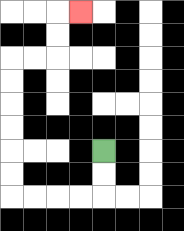{'start': '[4, 6]', 'end': '[3, 0]', 'path_directions': 'D,D,L,L,L,L,U,U,U,U,U,U,R,R,U,U,R', 'path_coordinates': '[[4, 6], [4, 7], [4, 8], [3, 8], [2, 8], [1, 8], [0, 8], [0, 7], [0, 6], [0, 5], [0, 4], [0, 3], [0, 2], [1, 2], [2, 2], [2, 1], [2, 0], [3, 0]]'}